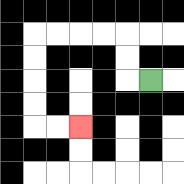{'start': '[6, 3]', 'end': '[3, 5]', 'path_directions': 'L,U,U,L,L,L,L,D,D,D,D,R,R', 'path_coordinates': '[[6, 3], [5, 3], [5, 2], [5, 1], [4, 1], [3, 1], [2, 1], [1, 1], [1, 2], [1, 3], [1, 4], [1, 5], [2, 5], [3, 5]]'}